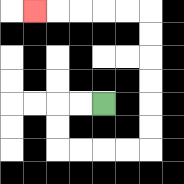{'start': '[4, 4]', 'end': '[1, 0]', 'path_directions': 'L,L,D,D,R,R,R,R,U,U,U,U,U,U,L,L,L,L,L', 'path_coordinates': '[[4, 4], [3, 4], [2, 4], [2, 5], [2, 6], [3, 6], [4, 6], [5, 6], [6, 6], [6, 5], [6, 4], [6, 3], [6, 2], [6, 1], [6, 0], [5, 0], [4, 0], [3, 0], [2, 0], [1, 0]]'}